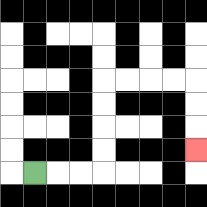{'start': '[1, 7]', 'end': '[8, 6]', 'path_directions': 'R,R,R,U,U,U,U,R,R,R,R,D,D,D', 'path_coordinates': '[[1, 7], [2, 7], [3, 7], [4, 7], [4, 6], [4, 5], [4, 4], [4, 3], [5, 3], [6, 3], [7, 3], [8, 3], [8, 4], [8, 5], [8, 6]]'}